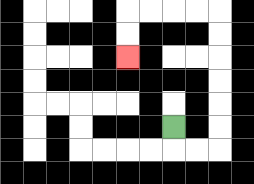{'start': '[7, 5]', 'end': '[5, 2]', 'path_directions': 'D,R,R,U,U,U,U,U,U,L,L,L,L,D,D', 'path_coordinates': '[[7, 5], [7, 6], [8, 6], [9, 6], [9, 5], [9, 4], [9, 3], [9, 2], [9, 1], [9, 0], [8, 0], [7, 0], [6, 0], [5, 0], [5, 1], [5, 2]]'}